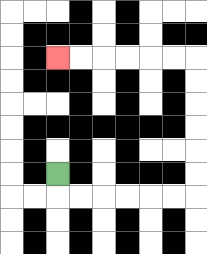{'start': '[2, 7]', 'end': '[2, 2]', 'path_directions': 'D,R,R,R,R,R,R,U,U,U,U,U,U,L,L,L,L,L,L', 'path_coordinates': '[[2, 7], [2, 8], [3, 8], [4, 8], [5, 8], [6, 8], [7, 8], [8, 8], [8, 7], [8, 6], [8, 5], [8, 4], [8, 3], [8, 2], [7, 2], [6, 2], [5, 2], [4, 2], [3, 2], [2, 2]]'}